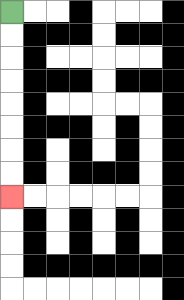{'start': '[0, 0]', 'end': '[0, 8]', 'path_directions': 'D,D,D,D,D,D,D,D', 'path_coordinates': '[[0, 0], [0, 1], [0, 2], [0, 3], [0, 4], [0, 5], [0, 6], [0, 7], [0, 8]]'}